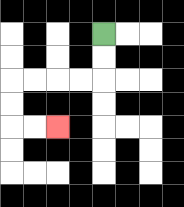{'start': '[4, 1]', 'end': '[2, 5]', 'path_directions': 'D,D,L,L,L,L,D,D,R,R', 'path_coordinates': '[[4, 1], [4, 2], [4, 3], [3, 3], [2, 3], [1, 3], [0, 3], [0, 4], [0, 5], [1, 5], [2, 5]]'}